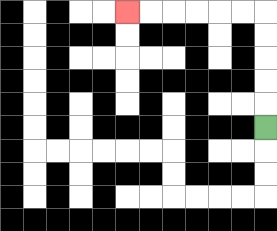{'start': '[11, 5]', 'end': '[5, 0]', 'path_directions': 'U,U,U,U,U,L,L,L,L,L,L', 'path_coordinates': '[[11, 5], [11, 4], [11, 3], [11, 2], [11, 1], [11, 0], [10, 0], [9, 0], [8, 0], [7, 0], [6, 0], [5, 0]]'}